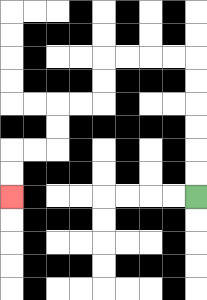{'start': '[8, 8]', 'end': '[0, 8]', 'path_directions': 'U,U,U,U,U,U,L,L,L,L,D,D,L,L,D,D,L,L,D,D', 'path_coordinates': '[[8, 8], [8, 7], [8, 6], [8, 5], [8, 4], [8, 3], [8, 2], [7, 2], [6, 2], [5, 2], [4, 2], [4, 3], [4, 4], [3, 4], [2, 4], [2, 5], [2, 6], [1, 6], [0, 6], [0, 7], [0, 8]]'}